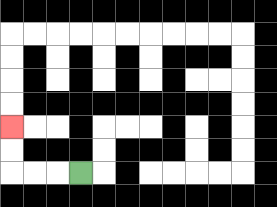{'start': '[3, 7]', 'end': '[0, 5]', 'path_directions': 'L,L,L,U,U', 'path_coordinates': '[[3, 7], [2, 7], [1, 7], [0, 7], [0, 6], [0, 5]]'}